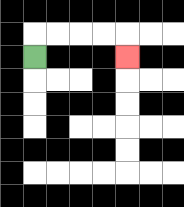{'start': '[1, 2]', 'end': '[5, 2]', 'path_directions': 'U,R,R,R,R,D', 'path_coordinates': '[[1, 2], [1, 1], [2, 1], [3, 1], [4, 1], [5, 1], [5, 2]]'}